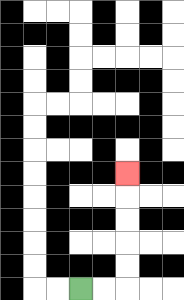{'start': '[3, 12]', 'end': '[5, 7]', 'path_directions': 'R,R,U,U,U,U,U', 'path_coordinates': '[[3, 12], [4, 12], [5, 12], [5, 11], [5, 10], [5, 9], [5, 8], [5, 7]]'}